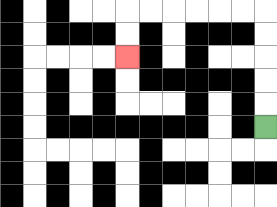{'start': '[11, 5]', 'end': '[5, 2]', 'path_directions': 'U,U,U,U,U,L,L,L,L,L,L,D,D', 'path_coordinates': '[[11, 5], [11, 4], [11, 3], [11, 2], [11, 1], [11, 0], [10, 0], [9, 0], [8, 0], [7, 0], [6, 0], [5, 0], [5, 1], [5, 2]]'}